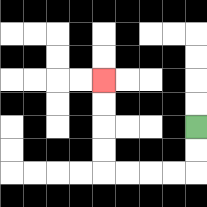{'start': '[8, 5]', 'end': '[4, 3]', 'path_directions': 'D,D,L,L,L,L,U,U,U,U', 'path_coordinates': '[[8, 5], [8, 6], [8, 7], [7, 7], [6, 7], [5, 7], [4, 7], [4, 6], [4, 5], [4, 4], [4, 3]]'}